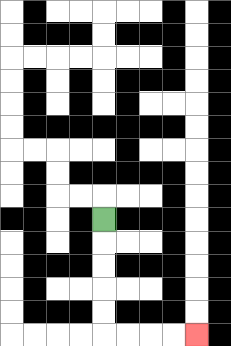{'start': '[4, 9]', 'end': '[8, 14]', 'path_directions': 'D,D,D,D,D,R,R,R,R', 'path_coordinates': '[[4, 9], [4, 10], [4, 11], [4, 12], [4, 13], [4, 14], [5, 14], [6, 14], [7, 14], [8, 14]]'}